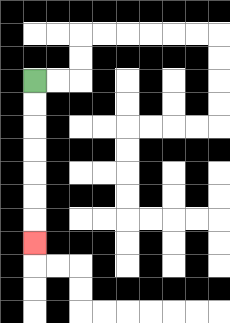{'start': '[1, 3]', 'end': '[1, 10]', 'path_directions': 'D,D,D,D,D,D,D', 'path_coordinates': '[[1, 3], [1, 4], [1, 5], [1, 6], [1, 7], [1, 8], [1, 9], [1, 10]]'}